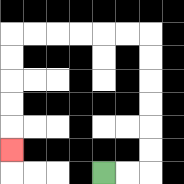{'start': '[4, 7]', 'end': '[0, 6]', 'path_directions': 'R,R,U,U,U,U,U,U,L,L,L,L,L,L,D,D,D,D,D', 'path_coordinates': '[[4, 7], [5, 7], [6, 7], [6, 6], [6, 5], [6, 4], [6, 3], [6, 2], [6, 1], [5, 1], [4, 1], [3, 1], [2, 1], [1, 1], [0, 1], [0, 2], [0, 3], [0, 4], [0, 5], [0, 6]]'}